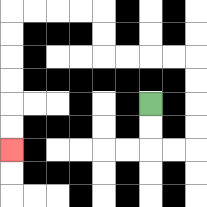{'start': '[6, 4]', 'end': '[0, 6]', 'path_directions': 'D,D,R,R,U,U,U,U,L,L,L,L,U,U,L,L,L,L,D,D,D,D,D,D', 'path_coordinates': '[[6, 4], [6, 5], [6, 6], [7, 6], [8, 6], [8, 5], [8, 4], [8, 3], [8, 2], [7, 2], [6, 2], [5, 2], [4, 2], [4, 1], [4, 0], [3, 0], [2, 0], [1, 0], [0, 0], [0, 1], [0, 2], [0, 3], [0, 4], [0, 5], [0, 6]]'}